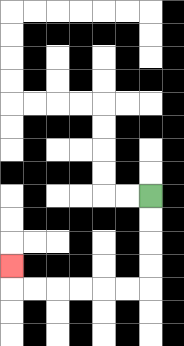{'start': '[6, 8]', 'end': '[0, 11]', 'path_directions': 'D,D,D,D,L,L,L,L,L,L,U', 'path_coordinates': '[[6, 8], [6, 9], [6, 10], [6, 11], [6, 12], [5, 12], [4, 12], [3, 12], [2, 12], [1, 12], [0, 12], [0, 11]]'}